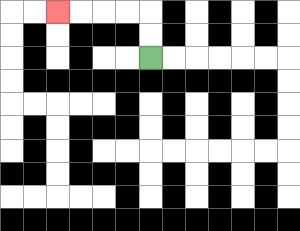{'start': '[6, 2]', 'end': '[2, 0]', 'path_directions': 'U,U,L,L,L,L', 'path_coordinates': '[[6, 2], [6, 1], [6, 0], [5, 0], [4, 0], [3, 0], [2, 0]]'}